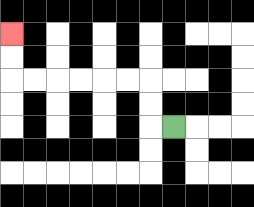{'start': '[7, 5]', 'end': '[0, 1]', 'path_directions': 'L,U,U,L,L,L,L,L,L,U,U', 'path_coordinates': '[[7, 5], [6, 5], [6, 4], [6, 3], [5, 3], [4, 3], [3, 3], [2, 3], [1, 3], [0, 3], [0, 2], [0, 1]]'}